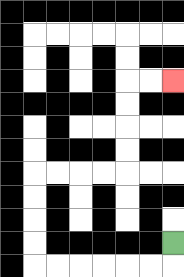{'start': '[7, 10]', 'end': '[7, 3]', 'path_directions': 'D,L,L,L,L,L,L,U,U,U,U,R,R,R,R,U,U,U,U,R,R', 'path_coordinates': '[[7, 10], [7, 11], [6, 11], [5, 11], [4, 11], [3, 11], [2, 11], [1, 11], [1, 10], [1, 9], [1, 8], [1, 7], [2, 7], [3, 7], [4, 7], [5, 7], [5, 6], [5, 5], [5, 4], [5, 3], [6, 3], [7, 3]]'}